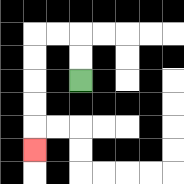{'start': '[3, 3]', 'end': '[1, 6]', 'path_directions': 'U,U,L,L,D,D,D,D,D', 'path_coordinates': '[[3, 3], [3, 2], [3, 1], [2, 1], [1, 1], [1, 2], [1, 3], [1, 4], [1, 5], [1, 6]]'}